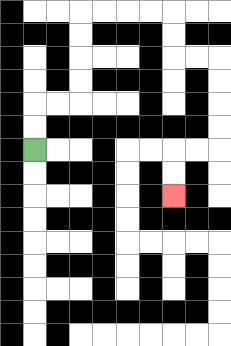{'start': '[1, 6]', 'end': '[7, 8]', 'path_directions': 'U,U,R,R,U,U,U,U,R,R,R,R,D,D,R,R,D,D,D,D,L,L,D,D', 'path_coordinates': '[[1, 6], [1, 5], [1, 4], [2, 4], [3, 4], [3, 3], [3, 2], [3, 1], [3, 0], [4, 0], [5, 0], [6, 0], [7, 0], [7, 1], [7, 2], [8, 2], [9, 2], [9, 3], [9, 4], [9, 5], [9, 6], [8, 6], [7, 6], [7, 7], [7, 8]]'}